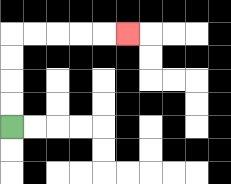{'start': '[0, 5]', 'end': '[5, 1]', 'path_directions': 'U,U,U,U,R,R,R,R,R', 'path_coordinates': '[[0, 5], [0, 4], [0, 3], [0, 2], [0, 1], [1, 1], [2, 1], [3, 1], [4, 1], [5, 1]]'}